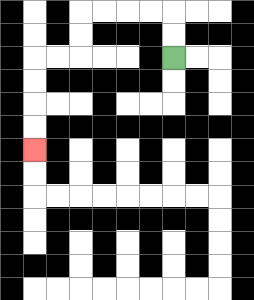{'start': '[7, 2]', 'end': '[1, 6]', 'path_directions': 'U,U,L,L,L,L,D,D,L,L,D,D,D,D', 'path_coordinates': '[[7, 2], [7, 1], [7, 0], [6, 0], [5, 0], [4, 0], [3, 0], [3, 1], [3, 2], [2, 2], [1, 2], [1, 3], [1, 4], [1, 5], [1, 6]]'}